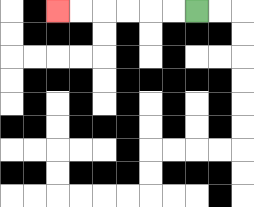{'start': '[8, 0]', 'end': '[2, 0]', 'path_directions': 'L,L,L,L,L,L', 'path_coordinates': '[[8, 0], [7, 0], [6, 0], [5, 0], [4, 0], [3, 0], [2, 0]]'}